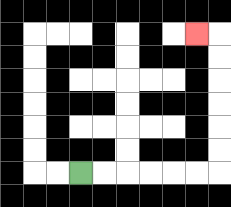{'start': '[3, 7]', 'end': '[8, 1]', 'path_directions': 'R,R,R,R,R,R,U,U,U,U,U,U,L', 'path_coordinates': '[[3, 7], [4, 7], [5, 7], [6, 7], [7, 7], [8, 7], [9, 7], [9, 6], [9, 5], [9, 4], [9, 3], [9, 2], [9, 1], [8, 1]]'}